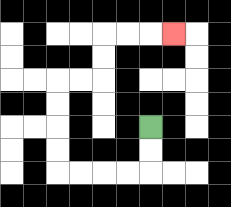{'start': '[6, 5]', 'end': '[7, 1]', 'path_directions': 'D,D,L,L,L,L,U,U,U,U,R,R,U,U,R,R,R', 'path_coordinates': '[[6, 5], [6, 6], [6, 7], [5, 7], [4, 7], [3, 7], [2, 7], [2, 6], [2, 5], [2, 4], [2, 3], [3, 3], [4, 3], [4, 2], [4, 1], [5, 1], [6, 1], [7, 1]]'}